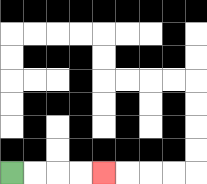{'start': '[0, 7]', 'end': '[4, 7]', 'path_directions': 'R,R,R,R', 'path_coordinates': '[[0, 7], [1, 7], [2, 7], [3, 7], [4, 7]]'}